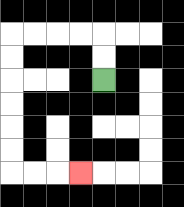{'start': '[4, 3]', 'end': '[3, 7]', 'path_directions': 'U,U,L,L,L,L,D,D,D,D,D,D,R,R,R', 'path_coordinates': '[[4, 3], [4, 2], [4, 1], [3, 1], [2, 1], [1, 1], [0, 1], [0, 2], [0, 3], [0, 4], [0, 5], [0, 6], [0, 7], [1, 7], [2, 7], [3, 7]]'}